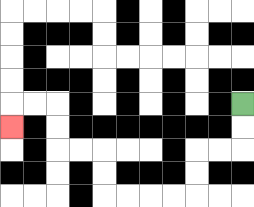{'start': '[10, 4]', 'end': '[0, 5]', 'path_directions': 'D,D,L,L,D,D,L,L,L,L,U,U,L,L,U,U,L,L,D', 'path_coordinates': '[[10, 4], [10, 5], [10, 6], [9, 6], [8, 6], [8, 7], [8, 8], [7, 8], [6, 8], [5, 8], [4, 8], [4, 7], [4, 6], [3, 6], [2, 6], [2, 5], [2, 4], [1, 4], [0, 4], [0, 5]]'}